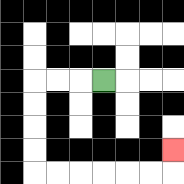{'start': '[4, 3]', 'end': '[7, 6]', 'path_directions': 'L,L,L,D,D,D,D,R,R,R,R,R,R,U', 'path_coordinates': '[[4, 3], [3, 3], [2, 3], [1, 3], [1, 4], [1, 5], [1, 6], [1, 7], [2, 7], [3, 7], [4, 7], [5, 7], [6, 7], [7, 7], [7, 6]]'}